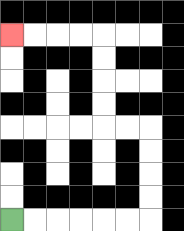{'start': '[0, 9]', 'end': '[0, 1]', 'path_directions': 'R,R,R,R,R,R,U,U,U,U,L,L,U,U,U,U,L,L,L,L', 'path_coordinates': '[[0, 9], [1, 9], [2, 9], [3, 9], [4, 9], [5, 9], [6, 9], [6, 8], [6, 7], [6, 6], [6, 5], [5, 5], [4, 5], [4, 4], [4, 3], [4, 2], [4, 1], [3, 1], [2, 1], [1, 1], [0, 1]]'}